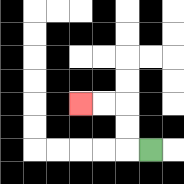{'start': '[6, 6]', 'end': '[3, 4]', 'path_directions': 'L,U,U,L,L', 'path_coordinates': '[[6, 6], [5, 6], [5, 5], [5, 4], [4, 4], [3, 4]]'}